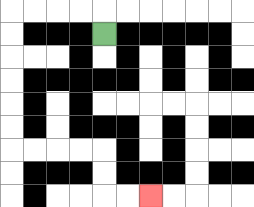{'start': '[4, 1]', 'end': '[6, 8]', 'path_directions': 'U,L,L,L,L,D,D,D,D,D,D,R,R,R,R,D,D,R,R', 'path_coordinates': '[[4, 1], [4, 0], [3, 0], [2, 0], [1, 0], [0, 0], [0, 1], [0, 2], [0, 3], [0, 4], [0, 5], [0, 6], [1, 6], [2, 6], [3, 6], [4, 6], [4, 7], [4, 8], [5, 8], [6, 8]]'}